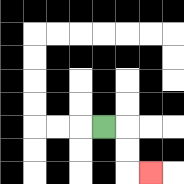{'start': '[4, 5]', 'end': '[6, 7]', 'path_directions': 'R,D,D,R', 'path_coordinates': '[[4, 5], [5, 5], [5, 6], [5, 7], [6, 7]]'}